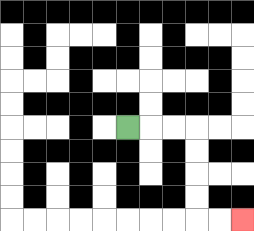{'start': '[5, 5]', 'end': '[10, 9]', 'path_directions': 'R,R,R,D,D,D,D,R,R', 'path_coordinates': '[[5, 5], [6, 5], [7, 5], [8, 5], [8, 6], [8, 7], [8, 8], [8, 9], [9, 9], [10, 9]]'}